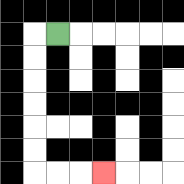{'start': '[2, 1]', 'end': '[4, 7]', 'path_directions': 'L,D,D,D,D,D,D,R,R,R', 'path_coordinates': '[[2, 1], [1, 1], [1, 2], [1, 3], [1, 4], [1, 5], [1, 6], [1, 7], [2, 7], [3, 7], [4, 7]]'}